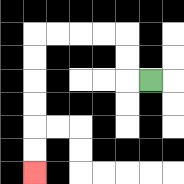{'start': '[6, 3]', 'end': '[1, 7]', 'path_directions': 'L,U,U,L,L,L,L,D,D,D,D,D,D', 'path_coordinates': '[[6, 3], [5, 3], [5, 2], [5, 1], [4, 1], [3, 1], [2, 1], [1, 1], [1, 2], [1, 3], [1, 4], [1, 5], [1, 6], [1, 7]]'}